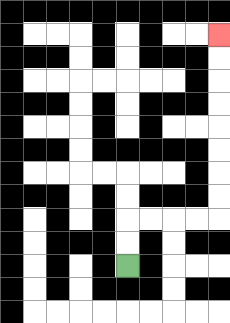{'start': '[5, 11]', 'end': '[9, 1]', 'path_directions': 'U,U,R,R,R,R,U,U,U,U,U,U,U,U', 'path_coordinates': '[[5, 11], [5, 10], [5, 9], [6, 9], [7, 9], [8, 9], [9, 9], [9, 8], [9, 7], [9, 6], [9, 5], [9, 4], [9, 3], [9, 2], [9, 1]]'}